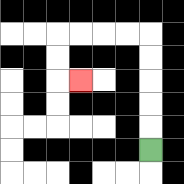{'start': '[6, 6]', 'end': '[3, 3]', 'path_directions': 'U,U,U,U,U,L,L,L,L,D,D,R', 'path_coordinates': '[[6, 6], [6, 5], [6, 4], [6, 3], [6, 2], [6, 1], [5, 1], [4, 1], [3, 1], [2, 1], [2, 2], [2, 3], [3, 3]]'}